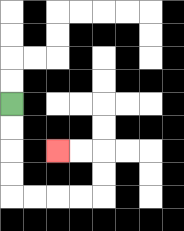{'start': '[0, 4]', 'end': '[2, 6]', 'path_directions': 'D,D,D,D,R,R,R,R,U,U,L,L', 'path_coordinates': '[[0, 4], [0, 5], [0, 6], [0, 7], [0, 8], [1, 8], [2, 8], [3, 8], [4, 8], [4, 7], [4, 6], [3, 6], [2, 6]]'}